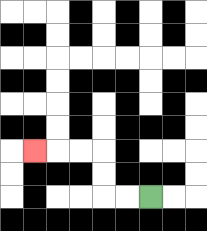{'start': '[6, 8]', 'end': '[1, 6]', 'path_directions': 'L,L,U,U,L,L,L', 'path_coordinates': '[[6, 8], [5, 8], [4, 8], [4, 7], [4, 6], [3, 6], [2, 6], [1, 6]]'}